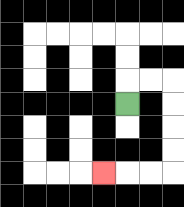{'start': '[5, 4]', 'end': '[4, 7]', 'path_directions': 'U,R,R,D,D,D,D,L,L,L', 'path_coordinates': '[[5, 4], [5, 3], [6, 3], [7, 3], [7, 4], [7, 5], [7, 6], [7, 7], [6, 7], [5, 7], [4, 7]]'}